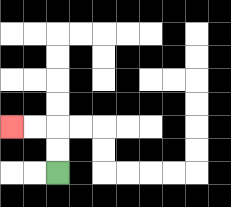{'start': '[2, 7]', 'end': '[0, 5]', 'path_directions': 'U,U,L,L', 'path_coordinates': '[[2, 7], [2, 6], [2, 5], [1, 5], [0, 5]]'}